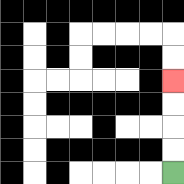{'start': '[7, 7]', 'end': '[7, 3]', 'path_directions': 'U,U,U,U', 'path_coordinates': '[[7, 7], [7, 6], [7, 5], [7, 4], [7, 3]]'}